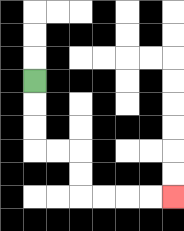{'start': '[1, 3]', 'end': '[7, 8]', 'path_directions': 'D,D,D,R,R,D,D,R,R,R,R', 'path_coordinates': '[[1, 3], [1, 4], [1, 5], [1, 6], [2, 6], [3, 6], [3, 7], [3, 8], [4, 8], [5, 8], [6, 8], [7, 8]]'}